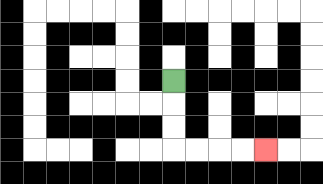{'start': '[7, 3]', 'end': '[11, 6]', 'path_directions': 'D,D,D,R,R,R,R', 'path_coordinates': '[[7, 3], [7, 4], [7, 5], [7, 6], [8, 6], [9, 6], [10, 6], [11, 6]]'}